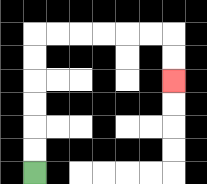{'start': '[1, 7]', 'end': '[7, 3]', 'path_directions': 'U,U,U,U,U,U,R,R,R,R,R,R,D,D', 'path_coordinates': '[[1, 7], [1, 6], [1, 5], [1, 4], [1, 3], [1, 2], [1, 1], [2, 1], [3, 1], [4, 1], [5, 1], [6, 1], [7, 1], [7, 2], [7, 3]]'}